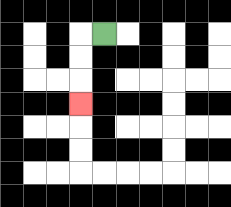{'start': '[4, 1]', 'end': '[3, 4]', 'path_directions': 'L,D,D,D', 'path_coordinates': '[[4, 1], [3, 1], [3, 2], [3, 3], [3, 4]]'}